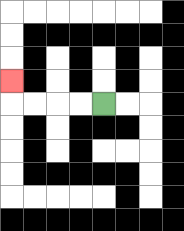{'start': '[4, 4]', 'end': '[0, 3]', 'path_directions': 'L,L,L,L,U', 'path_coordinates': '[[4, 4], [3, 4], [2, 4], [1, 4], [0, 4], [0, 3]]'}